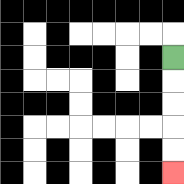{'start': '[7, 2]', 'end': '[7, 7]', 'path_directions': 'D,D,D,D,D', 'path_coordinates': '[[7, 2], [7, 3], [7, 4], [7, 5], [7, 6], [7, 7]]'}